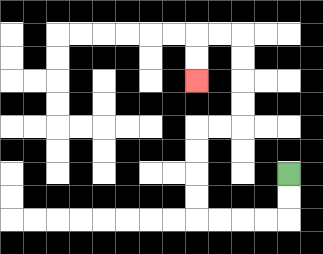{'start': '[12, 7]', 'end': '[8, 3]', 'path_directions': 'D,D,L,L,L,L,U,U,U,U,R,R,U,U,U,U,L,L,D,D', 'path_coordinates': '[[12, 7], [12, 8], [12, 9], [11, 9], [10, 9], [9, 9], [8, 9], [8, 8], [8, 7], [8, 6], [8, 5], [9, 5], [10, 5], [10, 4], [10, 3], [10, 2], [10, 1], [9, 1], [8, 1], [8, 2], [8, 3]]'}